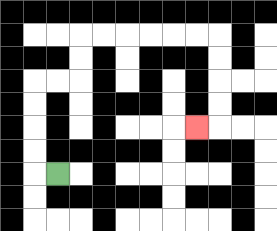{'start': '[2, 7]', 'end': '[8, 5]', 'path_directions': 'L,U,U,U,U,R,R,U,U,R,R,R,R,R,R,D,D,D,D,L', 'path_coordinates': '[[2, 7], [1, 7], [1, 6], [1, 5], [1, 4], [1, 3], [2, 3], [3, 3], [3, 2], [3, 1], [4, 1], [5, 1], [6, 1], [7, 1], [8, 1], [9, 1], [9, 2], [9, 3], [9, 4], [9, 5], [8, 5]]'}